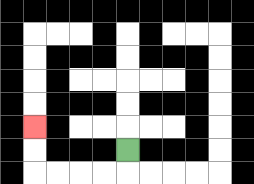{'start': '[5, 6]', 'end': '[1, 5]', 'path_directions': 'D,L,L,L,L,U,U', 'path_coordinates': '[[5, 6], [5, 7], [4, 7], [3, 7], [2, 7], [1, 7], [1, 6], [1, 5]]'}